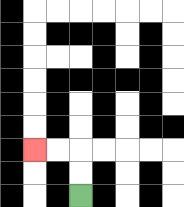{'start': '[3, 8]', 'end': '[1, 6]', 'path_directions': 'U,U,L,L', 'path_coordinates': '[[3, 8], [3, 7], [3, 6], [2, 6], [1, 6]]'}